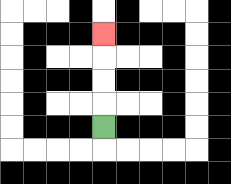{'start': '[4, 5]', 'end': '[4, 1]', 'path_directions': 'U,U,U,U', 'path_coordinates': '[[4, 5], [4, 4], [4, 3], [4, 2], [4, 1]]'}